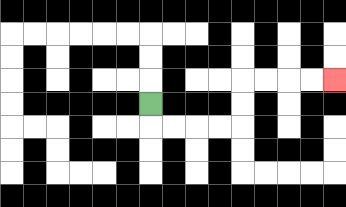{'start': '[6, 4]', 'end': '[14, 3]', 'path_directions': 'D,R,R,R,R,U,U,R,R,R,R', 'path_coordinates': '[[6, 4], [6, 5], [7, 5], [8, 5], [9, 5], [10, 5], [10, 4], [10, 3], [11, 3], [12, 3], [13, 3], [14, 3]]'}